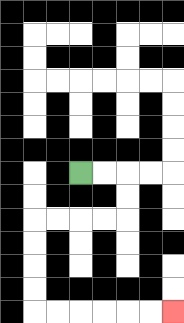{'start': '[3, 7]', 'end': '[7, 13]', 'path_directions': 'R,R,D,D,L,L,L,L,D,D,D,D,R,R,R,R,R,R', 'path_coordinates': '[[3, 7], [4, 7], [5, 7], [5, 8], [5, 9], [4, 9], [3, 9], [2, 9], [1, 9], [1, 10], [1, 11], [1, 12], [1, 13], [2, 13], [3, 13], [4, 13], [5, 13], [6, 13], [7, 13]]'}